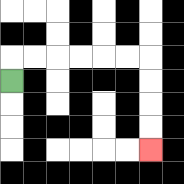{'start': '[0, 3]', 'end': '[6, 6]', 'path_directions': 'U,R,R,R,R,R,R,D,D,D,D', 'path_coordinates': '[[0, 3], [0, 2], [1, 2], [2, 2], [3, 2], [4, 2], [5, 2], [6, 2], [6, 3], [6, 4], [6, 5], [6, 6]]'}